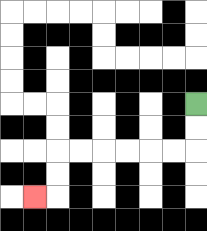{'start': '[8, 4]', 'end': '[1, 8]', 'path_directions': 'D,D,L,L,L,L,L,L,D,D,L', 'path_coordinates': '[[8, 4], [8, 5], [8, 6], [7, 6], [6, 6], [5, 6], [4, 6], [3, 6], [2, 6], [2, 7], [2, 8], [1, 8]]'}